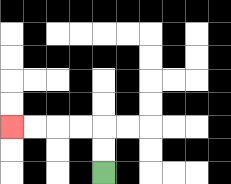{'start': '[4, 7]', 'end': '[0, 5]', 'path_directions': 'U,U,L,L,L,L', 'path_coordinates': '[[4, 7], [4, 6], [4, 5], [3, 5], [2, 5], [1, 5], [0, 5]]'}